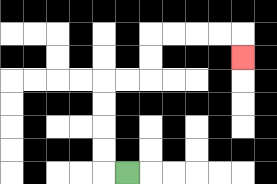{'start': '[5, 7]', 'end': '[10, 2]', 'path_directions': 'L,U,U,U,U,R,R,U,U,R,R,R,R,D', 'path_coordinates': '[[5, 7], [4, 7], [4, 6], [4, 5], [4, 4], [4, 3], [5, 3], [6, 3], [6, 2], [6, 1], [7, 1], [8, 1], [9, 1], [10, 1], [10, 2]]'}